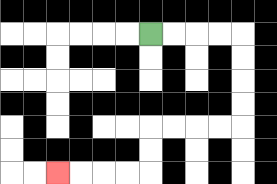{'start': '[6, 1]', 'end': '[2, 7]', 'path_directions': 'R,R,R,R,D,D,D,D,L,L,L,L,D,D,L,L,L,L', 'path_coordinates': '[[6, 1], [7, 1], [8, 1], [9, 1], [10, 1], [10, 2], [10, 3], [10, 4], [10, 5], [9, 5], [8, 5], [7, 5], [6, 5], [6, 6], [6, 7], [5, 7], [4, 7], [3, 7], [2, 7]]'}